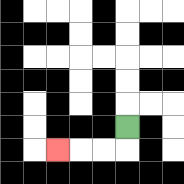{'start': '[5, 5]', 'end': '[2, 6]', 'path_directions': 'D,L,L,L', 'path_coordinates': '[[5, 5], [5, 6], [4, 6], [3, 6], [2, 6]]'}